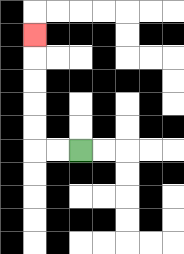{'start': '[3, 6]', 'end': '[1, 1]', 'path_directions': 'L,L,U,U,U,U,U', 'path_coordinates': '[[3, 6], [2, 6], [1, 6], [1, 5], [1, 4], [1, 3], [1, 2], [1, 1]]'}